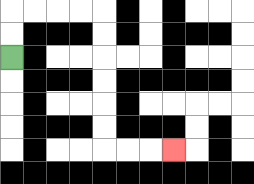{'start': '[0, 2]', 'end': '[7, 6]', 'path_directions': 'U,U,R,R,R,R,D,D,D,D,D,D,R,R,R', 'path_coordinates': '[[0, 2], [0, 1], [0, 0], [1, 0], [2, 0], [3, 0], [4, 0], [4, 1], [4, 2], [4, 3], [4, 4], [4, 5], [4, 6], [5, 6], [6, 6], [7, 6]]'}